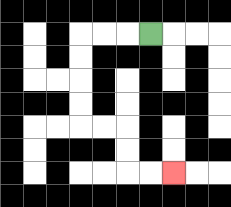{'start': '[6, 1]', 'end': '[7, 7]', 'path_directions': 'L,L,L,D,D,D,D,R,R,D,D,R,R', 'path_coordinates': '[[6, 1], [5, 1], [4, 1], [3, 1], [3, 2], [3, 3], [3, 4], [3, 5], [4, 5], [5, 5], [5, 6], [5, 7], [6, 7], [7, 7]]'}